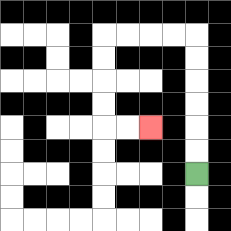{'start': '[8, 7]', 'end': '[6, 5]', 'path_directions': 'U,U,U,U,U,U,L,L,L,L,D,D,D,D,R,R', 'path_coordinates': '[[8, 7], [8, 6], [8, 5], [8, 4], [8, 3], [8, 2], [8, 1], [7, 1], [6, 1], [5, 1], [4, 1], [4, 2], [4, 3], [4, 4], [4, 5], [5, 5], [6, 5]]'}